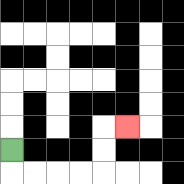{'start': '[0, 6]', 'end': '[5, 5]', 'path_directions': 'D,R,R,R,R,U,U,R', 'path_coordinates': '[[0, 6], [0, 7], [1, 7], [2, 7], [3, 7], [4, 7], [4, 6], [4, 5], [5, 5]]'}